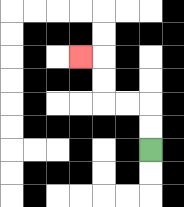{'start': '[6, 6]', 'end': '[3, 2]', 'path_directions': 'U,U,L,L,U,U,L', 'path_coordinates': '[[6, 6], [6, 5], [6, 4], [5, 4], [4, 4], [4, 3], [4, 2], [3, 2]]'}